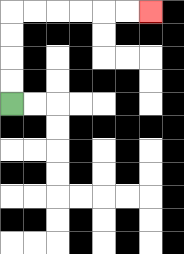{'start': '[0, 4]', 'end': '[6, 0]', 'path_directions': 'U,U,U,U,R,R,R,R,R,R', 'path_coordinates': '[[0, 4], [0, 3], [0, 2], [0, 1], [0, 0], [1, 0], [2, 0], [3, 0], [4, 0], [5, 0], [6, 0]]'}